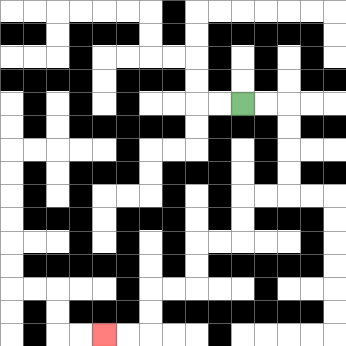{'start': '[10, 4]', 'end': '[4, 14]', 'path_directions': 'R,R,D,D,D,D,L,L,D,D,L,L,D,D,L,L,D,D,L,L', 'path_coordinates': '[[10, 4], [11, 4], [12, 4], [12, 5], [12, 6], [12, 7], [12, 8], [11, 8], [10, 8], [10, 9], [10, 10], [9, 10], [8, 10], [8, 11], [8, 12], [7, 12], [6, 12], [6, 13], [6, 14], [5, 14], [4, 14]]'}